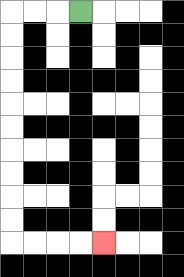{'start': '[3, 0]', 'end': '[4, 10]', 'path_directions': 'L,L,L,D,D,D,D,D,D,D,D,D,D,R,R,R,R', 'path_coordinates': '[[3, 0], [2, 0], [1, 0], [0, 0], [0, 1], [0, 2], [0, 3], [0, 4], [0, 5], [0, 6], [0, 7], [0, 8], [0, 9], [0, 10], [1, 10], [2, 10], [3, 10], [4, 10]]'}